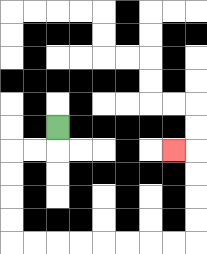{'start': '[2, 5]', 'end': '[7, 6]', 'path_directions': 'D,L,L,D,D,D,D,R,R,R,R,R,R,R,R,U,U,U,U,L', 'path_coordinates': '[[2, 5], [2, 6], [1, 6], [0, 6], [0, 7], [0, 8], [0, 9], [0, 10], [1, 10], [2, 10], [3, 10], [4, 10], [5, 10], [6, 10], [7, 10], [8, 10], [8, 9], [8, 8], [8, 7], [8, 6], [7, 6]]'}